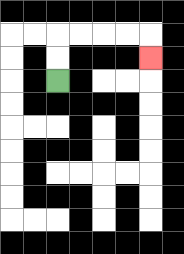{'start': '[2, 3]', 'end': '[6, 2]', 'path_directions': 'U,U,R,R,R,R,D', 'path_coordinates': '[[2, 3], [2, 2], [2, 1], [3, 1], [4, 1], [5, 1], [6, 1], [6, 2]]'}